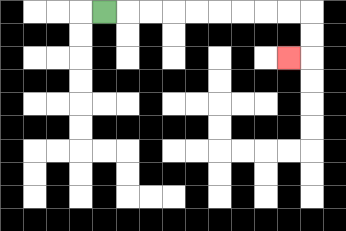{'start': '[4, 0]', 'end': '[12, 2]', 'path_directions': 'R,R,R,R,R,R,R,R,R,D,D,L', 'path_coordinates': '[[4, 0], [5, 0], [6, 0], [7, 0], [8, 0], [9, 0], [10, 0], [11, 0], [12, 0], [13, 0], [13, 1], [13, 2], [12, 2]]'}